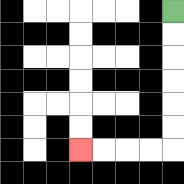{'start': '[7, 0]', 'end': '[3, 6]', 'path_directions': 'D,D,D,D,D,D,L,L,L,L', 'path_coordinates': '[[7, 0], [7, 1], [7, 2], [7, 3], [7, 4], [7, 5], [7, 6], [6, 6], [5, 6], [4, 6], [3, 6]]'}